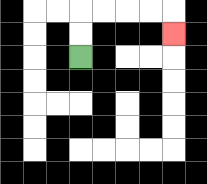{'start': '[3, 2]', 'end': '[7, 1]', 'path_directions': 'U,U,R,R,R,R,D', 'path_coordinates': '[[3, 2], [3, 1], [3, 0], [4, 0], [5, 0], [6, 0], [7, 0], [7, 1]]'}